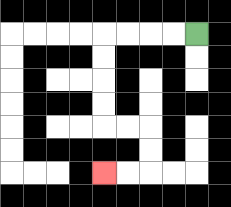{'start': '[8, 1]', 'end': '[4, 7]', 'path_directions': 'L,L,L,L,D,D,D,D,R,R,D,D,L,L', 'path_coordinates': '[[8, 1], [7, 1], [6, 1], [5, 1], [4, 1], [4, 2], [4, 3], [4, 4], [4, 5], [5, 5], [6, 5], [6, 6], [6, 7], [5, 7], [4, 7]]'}